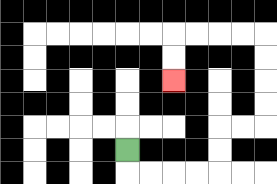{'start': '[5, 6]', 'end': '[7, 3]', 'path_directions': 'D,R,R,R,R,U,U,R,R,U,U,U,U,L,L,L,L,D,D', 'path_coordinates': '[[5, 6], [5, 7], [6, 7], [7, 7], [8, 7], [9, 7], [9, 6], [9, 5], [10, 5], [11, 5], [11, 4], [11, 3], [11, 2], [11, 1], [10, 1], [9, 1], [8, 1], [7, 1], [7, 2], [7, 3]]'}